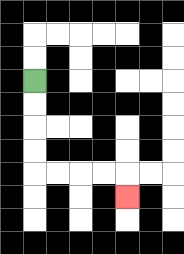{'start': '[1, 3]', 'end': '[5, 8]', 'path_directions': 'D,D,D,D,R,R,R,R,D', 'path_coordinates': '[[1, 3], [1, 4], [1, 5], [1, 6], [1, 7], [2, 7], [3, 7], [4, 7], [5, 7], [5, 8]]'}